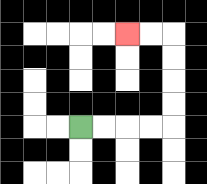{'start': '[3, 5]', 'end': '[5, 1]', 'path_directions': 'R,R,R,R,U,U,U,U,L,L', 'path_coordinates': '[[3, 5], [4, 5], [5, 5], [6, 5], [7, 5], [7, 4], [7, 3], [7, 2], [7, 1], [6, 1], [5, 1]]'}